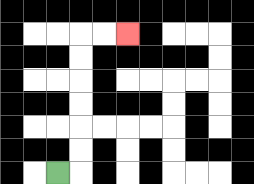{'start': '[2, 7]', 'end': '[5, 1]', 'path_directions': 'R,U,U,U,U,U,U,R,R', 'path_coordinates': '[[2, 7], [3, 7], [3, 6], [3, 5], [3, 4], [3, 3], [3, 2], [3, 1], [4, 1], [5, 1]]'}